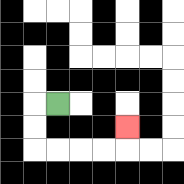{'start': '[2, 4]', 'end': '[5, 5]', 'path_directions': 'L,D,D,R,R,R,R,U', 'path_coordinates': '[[2, 4], [1, 4], [1, 5], [1, 6], [2, 6], [3, 6], [4, 6], [5, 6], [5, 5]]'}